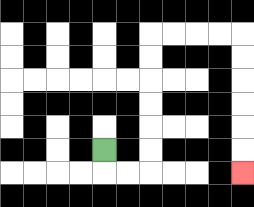{'start': '[4, 6]', 'end': '[10, 7]', 'path_directions': 'D,R,R,U,U,U,U,U,U,R,R,R,R,D,D,D,D,D,D', 'path_coordinates': '[[4, 6], [4, 7], [5, 7], [6, 7], [6, 6], [6, 5], [6, 4], [6, 3], [6, 2], [6, 1], [7, 1], [8, 1], [9, 1], [10, 1], [10, 2], [10, 3], [10, 4], [10, 5], [10, 6], [10, 7]]'}